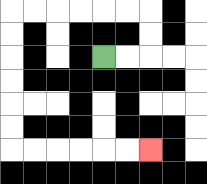{'start': '[4, 2]', 'end': '[6, 6]', 'path_directions': 'R,R,U,U,L,L,L,L,L,L,D,D,D,D,D,D,R,R,R,R,R,R', 'path_coordinates': '[[4, 2], [5, 2], [6, 2], [6, 1], [6, 0], [5, 0], [4, 0], [3, 0], [2, 0], [1, 0], [0, 0], [0, 1], [0, 2], [0, 3], [0, 4], [0, 5], [0, 6], [1, 6], [2, 6], [3, 6], [4, 6], [5, 6], [6, 6]]'}